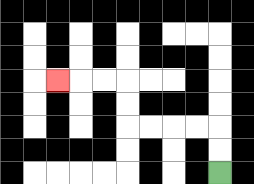{'start': '[9, 7]', 'end': '[2, 3]', 'path_directions': 'U,U,L,L,L,L,U,U,L,L,L', 'path_coordinates': '[[9, 7], [9, 6], [9, 5], [8, 5], [7, 5], [6, 5], [5, 5], [5, 4], [5, 3], [4, 3], [3, 3], [2, 3]]'}